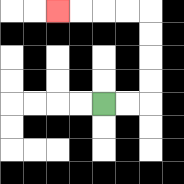{'start': '[4, 4]', 'end': '[2, 0]', 'path_directions': 'R,R,U,U,U,U,L,L,L,L', 'path_coordinates': '[[4, 4], [5, 4], [6, 4], [6, 3], [6, 2], [6, 1], [6, 0], [5, 0], [4, 0], [3, 0], [2, 0]]'}